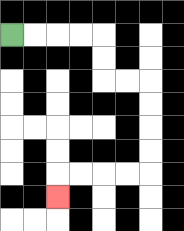{'start': '[0, 1]', 'end': '[2, 8]', 'path_directions': 'R,R,R,R,D,D,R,R,D,D,D,D,L,L,L,L,D', 'path_coordinates': '[[0, 1], [1, 1], [2, 1], [3, 1], [4, 1], [4, 2], [4, 3], [5, 3], [6, 3], [6, 4], [6, 5], [6, 6], [6, 7], [5, 7], [4, 7], [3, 7], [2, 7], [2, 8]]'}